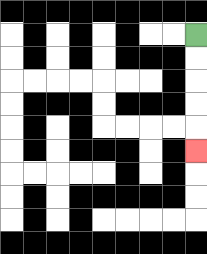{'start': '[8, 1]', 'end': '[8, 6]', 'path_directions': 'D,D,D,D,D', 'path_coordinates': '[[8, 1], [8, 2], [8, 3], [8, 4], [8, 5], [8, 6]]'}